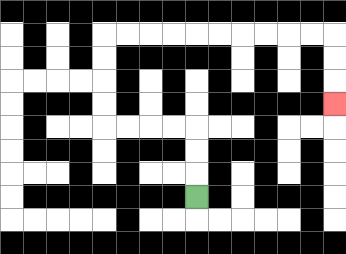{'start': '[8, 8]', 'end': '[14, 4]', 'path_directions': 'U,U,U,L,L,L,L,U,U,U,U,R,R,R,R,R,R,R,R,R,R,D,D,D', 'path_coordinates': '[[8, 8], [8, 7], [8, 6], [8, 5], [7, 5], [6, 5], [5, 5], [4, 5], [4, 4], [4, 3], [4, 2], [4, 1], [5, 1], [6, 1], [7, 1], [8, 1], [9, 1], [10, 1], [11, 1], [12, 1], [13, 1], [14, 1], [14, 2], [14, 3], [14, 4]]'}